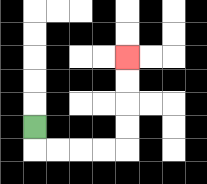{'start': '[1, 5]', 'end': '[5, 2]', 'path_directions': 'D,R,R,R,R,U,U,U,U', 'path_coordinates': '[[1, 5], [1, 6], [2, 6], [3, 6], [4, 6], [5, 6], [5, 5], [5, 4], [5, 3], [5, 2]]'}